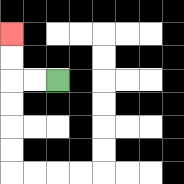{'start': '[2, 3]', 'end': '[0, 1]', 'path_directions': 'L,L,U,U', 'path_coordinates': '[[2, 3], [1, 3], [0, 3], [0, 2], [0, 1]]'}